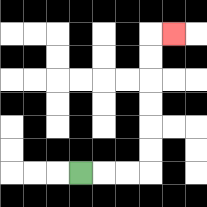{'start': '[3, 7]', 'end': '[7, 1]', 'path_directions': 'R,R,R,U,U,U,U,U,U,R', 'path_coordinates': '[[3, 7], [4, 7], [5, 7], [6, 7], [6, 6], [6, 5], [6, 4], [6, 3], [6, 2], [6, 1], [7, 1]]'}